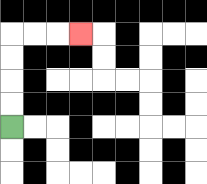{'start': '[0, 5]', 'end': '[3, 1]', 'path_directions': 'U,U,U,U,R,R,R', 'path_coordinates': '[[0, 5], [0, 4], [0, 3], [0, 2], [0, 1], [1, 1], [2, 1], [3, 1]]'}